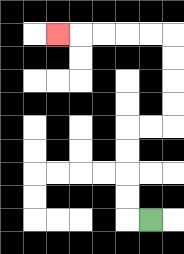{'start': '[6, 9]', 'end': '[2, 1]', 'path_directions': 'L,U,U,U,U,R,R,U,U,U,U,L,L,L,L,L', 'path_coordinates': '[[6, 9], [5, 9], [5, 8], [5, 7], [5, 6], [5, 5], [6, 5], [7, 5], [7, 4], [7, 3], [7, 2], [7, 1], [6, 1], [5, 1], [4, 1], [3, 1], [2, 1]]'}